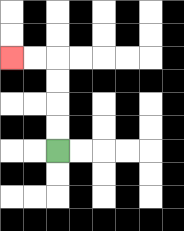{'start': '[2, 6]', 'end': '[0, 2]', 'path_directions': 'U,U,U,U,L,L', 'path_coordinates': '[[2, 6], [2, 5], [2, 4], [2, 3], [2, 2], [1, 2], [0, 2]]'}